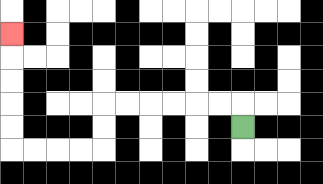{'start': '[10, 5]', 'end': '[0, 1]', 'path_directions': 'U,L,L,L,L,L,L,D,D,L,L,L,L,U,U,U,U,U', 'path_coordinates': '[[10, 5], [10, 4], [9, 4], [8, 4], [7, 4], [6, 4], [5, 4], [4, 4], [4, 5], [4, 6], [3, 6], [2, 6], [1, 6], [0, 6], [0, 5], [0, 4], [0, 3], [0, 2], [0, 1]]'}